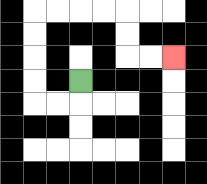{'start': '[3, 3]', 'end': '[7, 2]', 'path_directions': 'D,L,L,U,U,U,U,R,R,R,R,D,D,R,R', 'path_coordinates': '[[3, 3], [3, 4], [2, 4], [1, 4], [1, 3], [1, 2], [1, 1], [1, 0], [2, 0], [3, 0], [4, 0], [5, 0], [5, 1], [5, 2], [6, 2], [7, 2]]'}